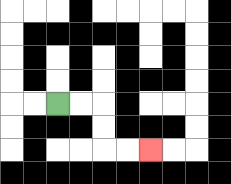{'start': '[2, 4]', 'end': '[6, 6]', 'path_directions': 'R,R,D,D,R,R', 'path_coordinates': '[[2, 4], [3, 4], [4, 4], [4, 5], [4, 6], [5, 6], [6, 6]]'}